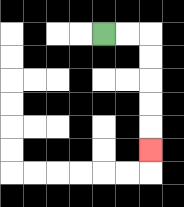{'start': '[4, 1]', 'end': '[6, 6]', 'path_directions': 'R,R,D,D,D,D,D', 'path_coordinates': '[[4, 1], [5, 1], [6, 1], [6, 2], [6, 3], [6, 4], [6, 5], [6, 6]]'}